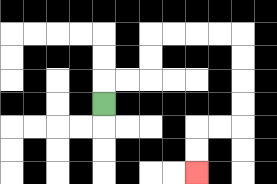{'start': '[4, 4]', 'end': '[8, 7]', 'path_directions': 'U,R,R,U,U,R,R,R,R,D,D,D,D,L,L,D,D', 'path_coordinates': '[[4, 4], [4, 3], [5, 3], [6, 3], [6, 2], [6, 1], [7, 1], [8, 1], [9, 1], [10, 1], [10, 2], [10, 3], [10, 4], [10, 5], [9, 5], [8, 5], [8, 6], [8, 7]]'}